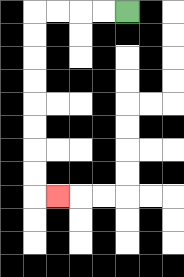{'start': '[5, 0]', 'end': '[2, 8]', 'path_directions': 'L,L,L,L,D,D,D,D,D,D,D,D,R', 'path_coordinates': '[[5, 0], [4, 0], [3, 0], [2, 0], [1, 0], [1, 1], [1, 2], [1, 3], [1, 4], [1, 5], [1, 6], [1, 7], [1, 8], [2, 8]]'}